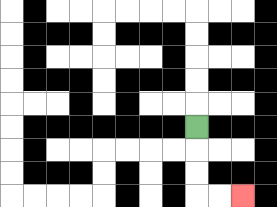{'start': '[8, 5]', 'end': '[10, 8]', 'path_directions': 'D,D,D,R,R', 'path_coordinates': '[[8, 5], [8, 6], [8, 7], [8, 8], [9, 8], [10, 8]]'}